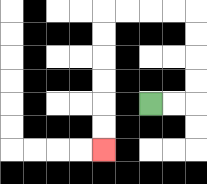{'start': '[6, 4]', 'end': '[4, 6]', 'path_directions': 'R,R,U,U,U,U,L,L,L,L,D,D,D,D,D,D', 'path_coordinates': '[[6, 4], [7, 4], [8, 4], [8, 3], [8, 2], [8, 1], [8, 0], [7, 0], [6, 0], [5, 0], [4, 0], [4, 1], [4, 2], [4, 3], [4, 4], [4, 5], [4, 6]]'}